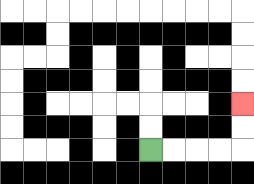{'start': '[6, 6]', 'end': '[10, 4]', 'path_directions': 'R,R,R,R,U,U', 'path_coordinates': '[[6, 6], [7, 6], [8, 6], [9, 6], [10, 6], [10, 5], [10, 4]]'}